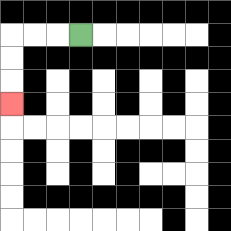{'start': '[3, 1]', 'end': '[0, 4]', 'path_directions': 'L,L,L,D,D,D', 'path_coordinates': '[[3, 1], [2, 1], [1, 1], [0, 1], [0, 2], [0, 3], [0, 4]]'}